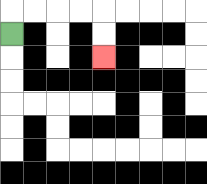{'start': '[0, 1]', 'end': '[4, 2]', 'path_directions': 'U,R,R,R,R,D,D', 'path_coordinates': '[[0, 1], [0, 0], [1, 0], [2, 0], [3, 0], [4, 0], [4, 1], [4, 2]]'}